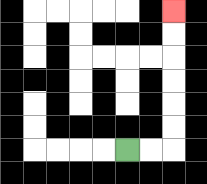{'start': '[5, 6]', 'end': '[7, 0]', 'path_directions': 'R,R,U,U,U,U,U,U', 'path_coordinates': '[[5, 6], [6, 6], [7, 6], [7, 5], [7, 4], [7, 3], [7, 2], [7, 1], [7, 0]]'}